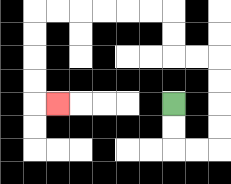{'start': '[7, 4]', 'end': '[2, 4]', 'path_directions': 'D,D,R,R,U,U,U,U,L,L,U,U,L,L,L,L,L,L,D,D,D,D,R', 'path_coordinates': '[[7, 4], [7, 5], [7, 6], [8, 6], [9, 6], [9, 5], [9, 4], [9, 3], [9, 2], [8, 2], [7, 2], [7, 1], [7, 0], [6, 0], [5, 0], [4, 0], [3, 0], [2, 0], [1, 0], [1, 1], [1, 2], [1, 3], [1, 4], [2, 4]]'}